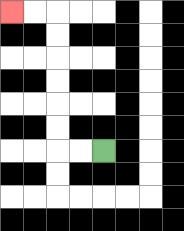{'start': '[4, 6]', 'end': '[0, 0]', 'path_directions': 'L,L,U,U,U,U,U,U,L,L', 'path_coordinates': '[[4, 6], [3, 6], [2, 6], [2, 5], [2, 4], [2, 3], [2, 2], [2, 1], [2, 0], [1, 0], [0, 0]]'}